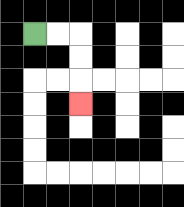{'start': '[1, 1]', 'end': '[3, 4]', 'path_directions': 'R,R,D,D,D', 'path_coordinates': '[[1, 1], [2, 1], [3, 1], [3, 2], [3, 3], [3, 4]]'}